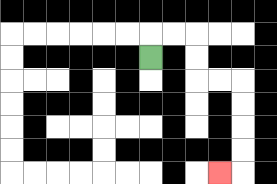{'start': '[6, 2]', 'end': '[9, 7]', 'path_directions': 'U,R,R,D,D,R,R,D,D,D,D,L', 'path_coordinates': '[[6, 2], [6, 1], [7, 1], [8, 1], [8, 2], [8, 3], [9, 3], [10, 3], [10, 4], [10, 5], [10, 6], [10, 7], [9, 7]]'}